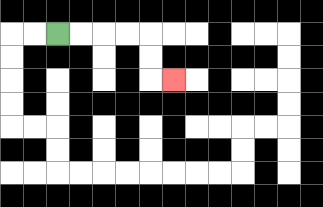{'start': '[2, 1]', 'end': '[7, 3]', 'path_directions': 'R,R,R,R,D,D,R', 'path_coordinates': '[[2, 1], [3, 1], [4, 1], [5, 1], [6, 1], [6, 2], [6, 3], [7, 3]]'}